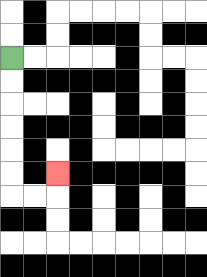{'start': '[0, 2]', 'end': '[2, 7]', 'path_directions': 'D,D,D,D,D,D,R,R,U', 'path_coordinates': '[[0, 2], [0, 3], [0, 4], [0, 5], [0, 6], [0, 7], [0, 8], [1, 8], [2, 8], [2, 7]]'}